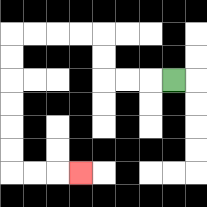{'start': '[7, 3]', 'end': '[3, 7]', 'path_directions': 'L,L,L,U,U,L,L,L,L,D,D,D,D,D,D,R,R,R', 'path_coordinates': '[[7, 3], [6, 3], [5, 3], [4, 3], [4, 2], [4, 1], [3, 1], [2, 1], [1, 1], [0, 1], [0, 2], [0, 3], [0, 4], [0, 5], [0, 6], [0, 7], [1, 7], [2, 7], [3, 7]]'}